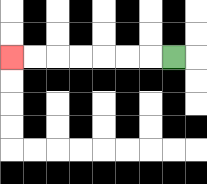{'start': '[7, 2]', 'end': '[0, 2]', 'path_directions': 'L,L,L,L,L,L,L', 'path_coordinates': '[[7, 2], [6, 2], [5, 2], [4, 2], [3, 2], [2, 2], [1, 2], [0, 2]]'}